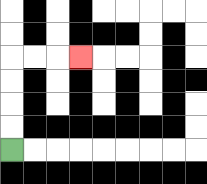{'start': '[0, 6]', 'end': '[3, 2]', 'path_directions': 'U,U,U,U,R,R,R', 'path_coordinates': '[[0, 6], [0, 5], [0, 4], [0, 3], [0, 2], [1, 2], [2, 2], [3, 2]]'}